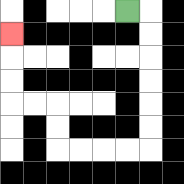{'start': '[5, 0]', 'end': '[0, 1]', 'path_directions': 'R,D,D,D,D,D,D,L,L,L,L,U,U,L,L,U,U,U', 'path_coordinates': '[[5, 0], [6, 0], [6, 1], [6, 2], [6, 3], [6, 4], [6, 5], [6, 6], [5, 6], [4, 6], [3, 6], [2, 6], [2, 5], [2, 4], [1, 4], [0, 4], [0, 3], [0, 2], [0, 1]]'}